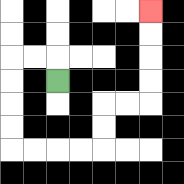{'start': '[2, 3]', 'end': '[6, 0]', 'path_directions': 'U,L,L,D,D,D,D,R,R,R,R,U,U,R,R,U,U,U,U', 'path_coordinates': '[[2, 3], [2, 2], [1, 2], [0, 2], [0, 3], [0, 4], [0, 5], [0, 6], [1, 6], [2, 6], [3, 6], [4, 6], [4, 5], [4, 4], [5, 4], [6, 4], [6, 3], [6, 2], [6, 1], [6, 0]]'}